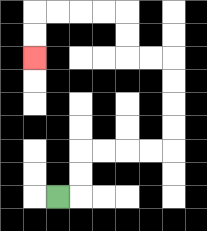{'start': '[2, 8]', 'end': '[1, 2]', 'path_directions': 'R,U,U,R,R,R,R,U,U,U,U,L,L,U,U,L,L,L,L,D,D', 'path_coordinates': '[[2, 8], [3, 8], [3, 7], [3, 6], [4, 6], [5, 6], [6, 6], [7, 6], [7, 5], [7, 4], [7, 3], [7, 2], [6, 2], [5, 2], [5, 1], [5, 0], [4, 0], [3, 0], [2, 0], [1, 0], [1, 1], [1, 2]]'}